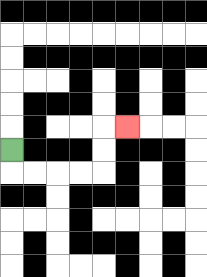{'start': '[0, 6]', 'end': '[5, 5]', 'path_directions': 'D,R,R,R,R,U,U,R', 'path_coordinates': '[[0, 6], [0, 7], [1, 7], [2, 7], [3, 7], [4, 7], [4, 6], [4, 5], [5, 5]]'}